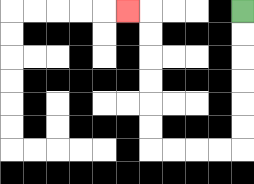{'start': '[10, 0]', 'end': '[5, 0]', 'path_directions': 'D,D,D,D,D,D,L,L,L,L,U,U,U,U,U,U,L', 'path_coordinates': '[[10, 0], [10, 1], [10, 2], [10, 3], [10, 4], [10, 5], [10, 6], [9, 6], [8, 6], [7, 6], [6, 6], [6, 5], [6, 4], [6, 3], [6, 2], [6, 1], [6, 0], [5, 0]]'}